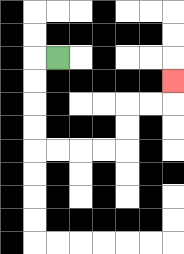{'start': '[2, 2]', 'end': '[7, 3]', 'path_directions': 'L,D,D,D,D,R,R,R,R,U,U,R,R,U', 'path_coordinates': '[[2, 2], [1, 2], [1, 3], [1, 4], [1, 5], [1, 6], [2, 6], [3, 6], [4, 6], [5, 6], [5, 5], [5, 4], [6, 4], [7, 4], [7, 3]]'}